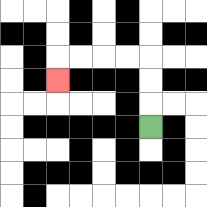{'start': '[6, 5]', 'end': '[2, 3]', 'path_directions': 'U,U,U,L,L,L,L,D', 'path_coordinates': '[[6, 5], [6, 4], [6, 3], [6, 2], [5, 2], [4, 2], [3, 2], [2, 2], [2, 3]]'}